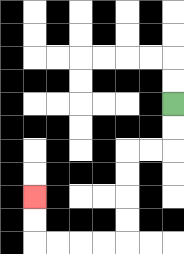{'start': '[7, 4]', 'end': '[1, 8]', 'path_directions': 'D,D,L,L,D,D,D,D,L,L,L,L,U,U', 'path_coordinates': '[[7, 4], [7, 5], [7, 6], [6, 6], [5, 6], [5, 7], [5, 8], [5, 9], [5, 10], [4, 10], [3, 10], [2, 10], [1, 10], [1, 9], [1, 8]]'}